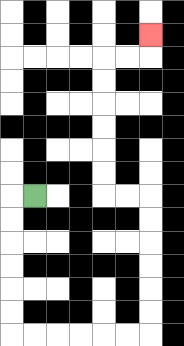{'start': '[1, 8]', 'end': '[6, 1]', 'path_directions': 'L,D,D,D,D,D,D,R,R,R,R,R,R,U,U,U,U,U,U,L,L,U,U,U,U,U,U,R,R,U', 'path_coordinates': '[[1, 8], [0, 8], [0, 9], [0, 10], [0, 11], [0, 12], [0, 13], [0, 14], [1, 14], [2, 14], [3, 14], [4, 14], [5, 14], [6, 14], [6, 13], [6, 12], [6, 11], [6, 10], [6, 9], [6, 8], [5, 8], [4, 8], [4, 7], [4, 6], [4, 5], [4, 4], [4, 3], [4, 2], [5, 2], [6, 2], [6, 1]]'}